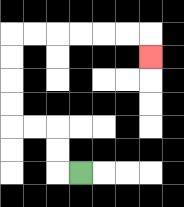{'start': '[3, 7]', 'end': '[6, 2]', 'path_directions': 'L,U,U,L,L,U,U,U,U,R,R,R,R,R,R,D', 'path_coordinates': '[[3, 7], [2, 7], [2, 6], [2, 5], [1, 5], [0, 5], [0, 4], [0, 3], [0, 2], [0, 1], [1, 1], [2, 1], [3, 1], [4, 1], [5, 1], [6, 1], [6, 2]]'}